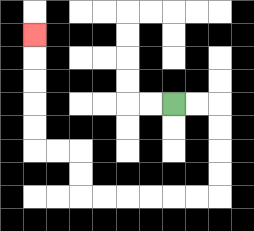{'start': '[7, 4]', 'end': '[1, 1]', 'path_directions': 'R,R,D,D,D,D,L,L,L,L,L,L,U,U,L,L,U,U,U,U,U', 'path_coordinates': '[[7, 4], [8, 4], [9, 4], [9, 5], [9, 6], [9, 7], [9, 8], [8, 8], [7, 8], [6, 8], [5, 8], [4, 8], [3, 8], [3, 7], [3, 6], [2, 6], [1, 6], [1, 5], [1, 4], [1, 3], [1, 2], [1, 1]]'}